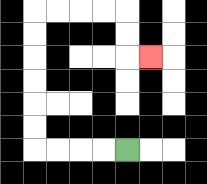{'start': '[5, 6]', 'end': '[6, 2]', 'path_directions': 'L,L,L,L,U,U,U,U,U,U,R,R,R,R,D,D,R', 'path_coordinates': '[[5, 6], [4, 6], [3, 6], [2, 6], [1, 6], [1, 5], [1, 4], [1, 3], [1, 2], [1, 1], [1, 0], [2, 0], [3, 0], [4, 0], [5, 0], [5, 1], [5, 2], [6, 2]]'}